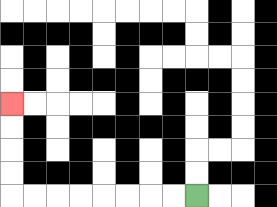{'start': '[8, 8]', 'end': '[0, 4]', 'path_directions': 'L,L,L,L,L,L,L,L,U,U,U,U', 'path_coordinates': '[[8, 8], [7, 8], [6, 8], [5, 8], [4, 8], [3, 8], [2, 8], [1, 8], [0, 8], [0, 7], [0, 6], [0, 5], [0, 4]]'}